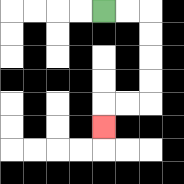{'start': '[4, 0]', 'end': '[4, 5]', 'path_directions': 'R,R,D,D,D,D,L,L,D', 'path_coordinates': '[[4, 0], [5, 0], [6, 0], [6, 1], [6, 2], [6, 3], [6, 4], [5, 4], [4, 4], [4, 5]]'}